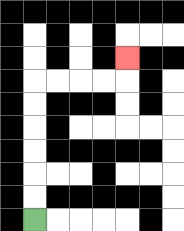{'start': '[1, 9]', 'end': '[5, 2]', 'path_directions': 'U,U,U,U,U,U,R,R,R,R,U', 'path_coordinates': '[[1, 9], [1, 8], [1, 7], [1, 6], [1, 5], [1, 4], [1, 3], [2, 3], [3, 3], [4, 3], [5, 3], [5, 2]]'}